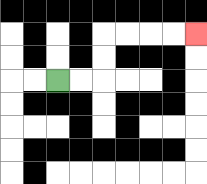{'start': '[2, 3]', 'end': '[8, 1]', 'path_directions': 'R,R,U,U,R,R,R,R', 'path_coordinates': '[[2, 3], [3, 3], [4, 3], [4, 2], [4, 1], [5, 1], [6, 1], [7, 1], [8, 1]]'}